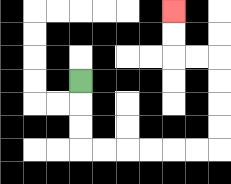{'start': '[3, 3]', 'end': '[7, 0]', 'path_directions': 'D,D,D,R,R,R,R,R,R,U,U,U,U,L,L,U,U', 'path_coordinates': '[[3, 3], [3, 4], [3, 5], [3, 6], [4, 6], [5, 6], [6, 6], [7, 6], [8, 6], [9, 6], [9, 5], [9, 4], [9, 3], [9, 2], [8, 2], [7, 2], [7, 1], [7, 0]]'}